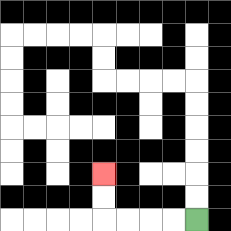{'start': '[8, 9]', 'end': '[4, 7]', 'path_directions': 'L,L,L,L,U,U', 'path_coordinates': '[[8, 9], [7, 9], [6, 9], [5, 9], [4, 9], [4, 8], [4, 7]]'}